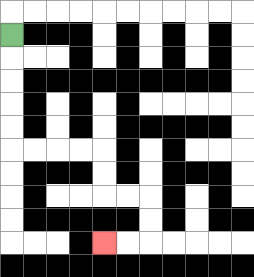{'start': '[0, 1]', 'end': '[4, 10]', 'path_directions': 'D,D,D,D,D,R,R,R,R,D,D,R,R,D,D,L,L', 'path_coordinates': '[[0, 1], [0, 2], [0, 3], [0, 4], [0, 5], [0, 6], [1, 6], [2, 6], [3, 6], [4, 6], [4, 7], [4, 8], [5, 8], [6, 8], [6, 9], [6, 10], [5, 10], [4, 10]]'}